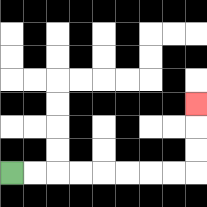{'start': '[0, 7]', 'end': '[8, 4]', 'path_directions': 'R,R,R,R,R,R,R,R,U,U,U', 'path_coordinates': '[[0, 7], [1, 7], [2, 7], [3, 7], [4, 7], [5, 7], [6, 7], [7, 7], [8, 7], [8, 6], [8, 5], [8, 4]]'}